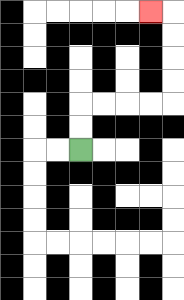{'start': '[3, 6]', 'end': '[6, 0]', 'path_directions': 'U,U,R,R,R,R,U,U,U,U,L', 'path_coordinates': '[[3, 6], [3, 5], [3, 4], [4, 4], [5, 4], [6, 4], [7, 4], [7, 3], [7, 2], [7, 1], [7, 0], [6, 0]]'}